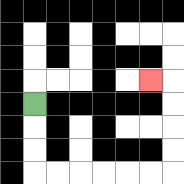{'start': '[1, 4]', 'end': '[6, 3]', 'path_directions': 'D,D,D,R,R,R,R,R,R,U,U,U,U,L', 'path_coordinates': '[[1, 4], [1, 5], [1, 6], [1, 7], [2, 7], [3, 7], [4, 7], [5, 7], [6, 7], [7, 7], [7, 6], [7, 5], [7, 4], [7, 3], [6, 3]]'}